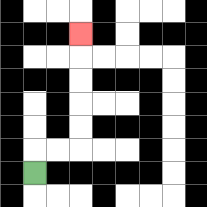{'start': '[1, 7]', 'end': '[3, 1]', 'path_directions': 'U,R,R,U,U,U,U,U', 'path_coordinates': '[[1, 7], [1, 6], [2, 6], [3, 6], [3, 5], [3, 4], [3, 3], [3, 2], [3, 1]]'}